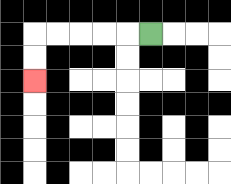{'start': '[6, 1]', 'end': '[1, 3]', 'path_directions': 'L,L,L,L,L,D,D', 'path_coordinates': '[[6, 1], [5, 1], [4, 1], [3, 1], [2, 1], [1, 1], [1, 2], [1, 3]]'}